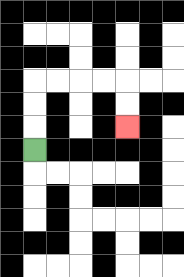{'start': '[1, 6]', 'end': '[5, 5]', 'path_directions': 'U,U,U,R,R,R,R,D,D', 'path_coordinates': '[[1, 6], [1, 5], [1, 4], [1, 3], [2, 3], [3, 3], [4, 3], [5, 3], [5, 4], [5, 5]]'}